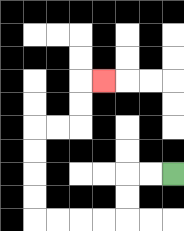{'start': '[7, 7]', 'end': '[4, 3]', 'path_directions': 'L,L,D,D,L,L,L,L,U,U,U,U,R,R,U,U,R', 'path_coordinates': '[[7, 7], [6, 7], [5, 7], [5, 8], [5, 9], [4, 9], [3, 9], [2, 9], [1, 9], [1, 8], [1, 7], [1, 6], [1, 5], [2, 5], [3, 5], [3, 4], [3, 3], [4, 3]]'}